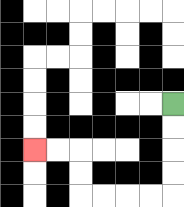{'start': '[7, 4]', 'end': '[1, 6]', 'path_directions': 'D,D,D,D,L,L,L,L,U,U,L,L', 'path_coordinates': '[[7, 4], [7, 5], [7, 6], [7, 7], [7, 8], [6, 8], [5, 8], [4, 8], [3, 8], [3, 7], [3, 6], [2, 6], [1, 6]]'}